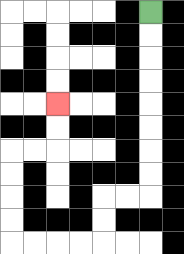{'start': '[6, 0]', 'end': '[2, 4]', 'path_directions': 'D,D,D,D,D,D,D,D,L,L,D,D,L,L,L,L,U,U,U,U,R,R,U,U', 'path_coordinates': '[[6, 0], [6, 1], [6, 2], [6, 3], [6, 4], [6, 5], [6, 6], [6, 7], [6, 8], [5, 8], [4, 8], [4, 9], [4, 10], [3, 10], [2, 10], [1, 10], [0, 10], [0, 9], [0, 8], [0, 7], [0, 6], [1, 6], [2, 6], [2, 5], [2, 4]]'}